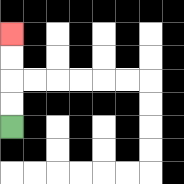{'start': '[0, 5]', 'end': '[0, 1]', 'path_directions': 'U,U,U,U', 'path_coordinates': '[[0, 5], [0, 4], [0, 3], [0, 2], [0, 1]]'}